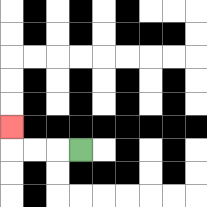{'start': '[3, 6]', 'end': '[0, 5]', 'path_directions': 'L,L,L,U', 'path_coordinates': '[[3, 6], [2, 6], [1, 6], [0, 6], [0, 5]]'}